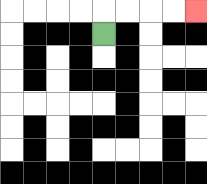{'start': '[4, 1]', 'end': '[8, 0]', 'path_directions': 'U,R,R,R,R', 'path_coordinates': '[[4, 1], [4, 0], [5, 0], [6, 0], [7, 0], [8, 0]]'}